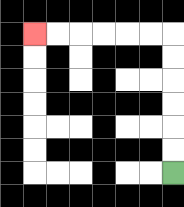{'start': '[7, 7]', 'end': '[1, 1]', 'path_directions': 'U,U,U,U,U,U,L,L,L,L,L,L', 'path_coordinates': '[[7, 7], [7, 6], [7, 5], [7, 4], [7, 3], [7, 2], [7, 1], [6, 1], [5, 1], [4, 1], [3, 1], [2, 1], [1, 1]]'}